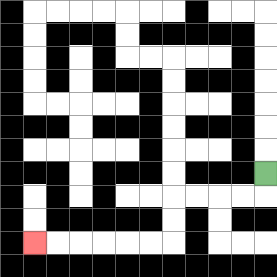{'start': '[11, 7]', 'end': '[1, 10]', 'path_directions': 'D,L,L,L,L,D,D,L,L,L,L,L,L', 'path_coordinates': '[[11, 7], [11, 8], [10, 8], [9, 8], [8, 8], [7, 8], [7, 9], [7, 10], [6, 10], [5, 10], [4, 10], [3, 10], [2, 10], [1, 10]]'}